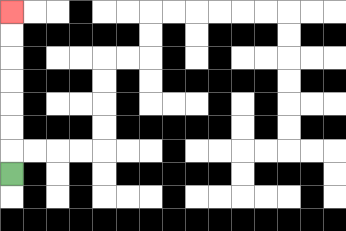{'start': '[0, 7]', 'end': '[0, 0]', 'path_directions': 'U,U,U,U,U,U,U', 'path_coordinates': '[[0, 7], [0, 6], [0, 5], [0, 4], [0, 3], [0, 2], [0, 1], [0, 0]]'}